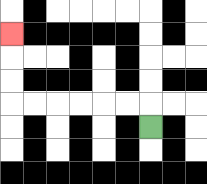{'start': '[6, 5]', 'end': '[0, 1]', 'path_directions': 'U,L,L,L,L,L,L,U,U,U', 'path_coordinates': '[[6, 5], [6, 4], [5, 4], [4, 4], [3, 4], [2, 4], [1, 4], [0, 4], [0, 3], [0, 2], [0, 1]]'}